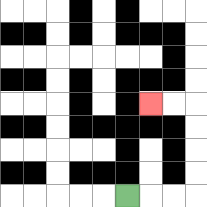{'start': '[5, 8]', 'end': '[6, 4]', 'path_directions': 'R,R,R,U,U,U,U,L,L', 'path_coordinates': '[[5, 8], [6, 8], [7, 8], [8, 8], [8, 7], [8, 6], [8, 5], [8, 4], [7, 4], [6, 4]]'}